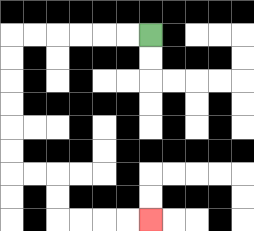{'start': '[6, 1]', 'end': '[6, 9]', 'path_directions': 'L,L,L,L,L,L,D,D,D,D,D,D,R,R,D,D,R,R,R,R', 'path_coordinates': '[[6, 1], [5, 1], [4, 1], [3, 1], [2, 1], [1, 1], [0, 1], [0, 2], [0, 3], [0, 4], [0, 5], [0, 6], [0, 7], [1, 7], [2, 7], [2, 8], [2, 9], [3, 9], [4, 9], [5, 9], [6, 9]]'}